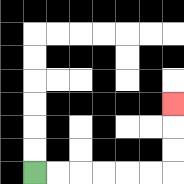{'start': '[1, 7]', 'end': '[7, 4]', 'path_directions': 'R,R,R,R,R,R,U,U,U', 'path_coordinates': '[[1, 7], [2, 7], [3, 7], [4, 7], [5, 7], [6, 7], [7, 7], [7, 6], [7, 5], [7, 4]]'}